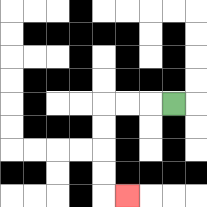{'start': '[7, 4]', 'end': '[5, 8]', 'path_directions': 'L,L,L,D,D,D,D,R', 'path_coordinates': '[[7, 4], [6, 4], [5, 4], [4, 4], [4, 5], [4, 6], [4, 7], [4, 8], [5, 8]]'}